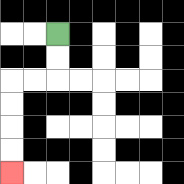{'start': '[2, 1]', 'end': '[0, 7]', 'path_directions': 'D,D,L,L,D,D,D,D', 'path_coordinates': '[[2, 1], [2, 2], [2, 3], [1, 3], [0, 3], [0, 4], [0, 5], [0, 6], [0, 7]]'}